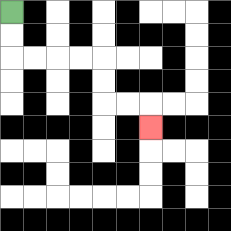{'start': '[0, 0]', 'end': '[6, 5]', 'path_directions': 'D,D,R,R,R,R,D,D,R,R,D', 'path_coordinates': '[[0, 0], [0, 1], [0, 2], [1, 2], [2, 2], [3, 2], [4, 2], [4, 3], [4, 4], [5, 4], [6, 4], [6, 5]]'}